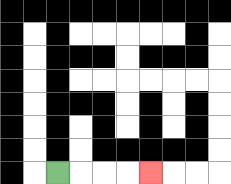{'start': '[2, 7]', 'end': '[6, 7]', 'path_directions': 'R,R,R,R', 'path_coordinates': '[[2, 7], [3, 7], [4, 7], [5, 7], [6, 7]]'}